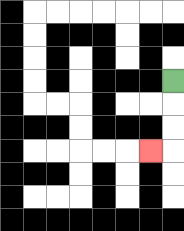{'start': '[7, 3]', 'end': '[6, 6]', 'path_directions': 'D,D,D,L', 'path_coordinates': '[[7, 3], [7, 4], [7, 5], [7, 6], [6, 6]]'}